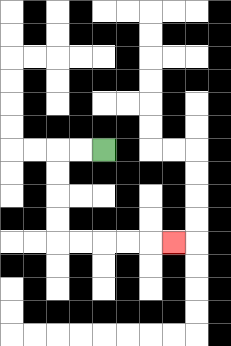{'start': '[4, 6]', 'end': '[7, 10]', 'path_directions': 'L,L,D,D,D,D,R,R,R,R,R', 'path_coordinates': '[[4, 6], [3, 6], [2, 6], [2, 7], [2, 8], [2, 9], [2, 10], [3, 10], [4, 10], [5, 10], [6, 10], [7, 10]]'}